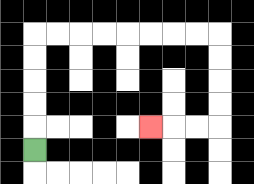{'start': '[1, 6]', 'end': '[6, 5]', 'path_directions': 'U,U,U,U,U,R,R,R,R,R,R,R,R,D,D,D,D,L,L,L', 'path_coordinates': '[[1, 6], [1, 5], [1, 4], [1, 3], [1, 2], [1, 1], [2, 1], [3, 1], [4, 1], [5, 1], [6, 1], [7, 1], [8, 1], [9, 1], [9, 2], [9, 3], [9, 4], [9, 5], [8, 5], [7, 5], [6, 5]]'}